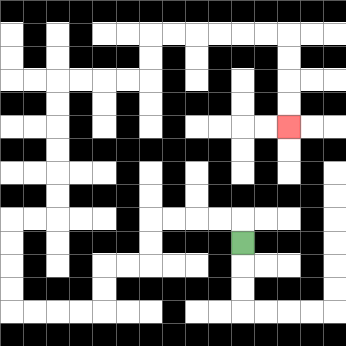{'start': '[10, 10]', 'end': '[12, 5]', 'path_directions': 'U,L,L,L,L,D,D,L,L,D,D,L,L,L,L,U,U,U,U,R,R,U,U,U,U,U,U,R,R,R,R,U,U,R,R,R,R,R,R,D,D,D,D', 'path_coordinates': '[[10, 10], [10, 9], [9, 9], [8, 9], [7, 9], [6, 9], [6, 10], [6, 11], [5, 11], [4, 11], [4, 12], [4, 13], [3, 13], [2, 13], [1, 13], [0, 13], [0, 12], [0, 11], [0, 10], [0, 9], [1, 9], [2, 9], [2, 8], [2, 7], [2, 6], [2, 5], [2, 4], [2, 3], [3, 3], [4, 3], [5, 3], [6, 3], [6, 2], [6, 1], [7, 1], [8, 1], [9, 1], [10, 1], [11, 1], [12, 1], [12, 2], [12, 3], [12, 4], [12, 5]]'}